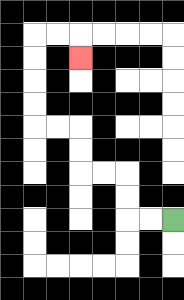{'start': '[7, 9]', 'end': '[3, 2]', 'path_directions': 'L,L,U,U,L,L,U,U,L,L,U,U,U,U,R,R,D', 'path_coordinates': '[[7, 9], [6, 9], [5, 9], [5, 8], [5, 7], [4, 7], [3, 7], [3, 6], [3, 5], [2, 5], [1, 5], [1, 4], [1, 3], [1, 2], [1, 1], [2, 1], [3, 1], [3, 2]]'}